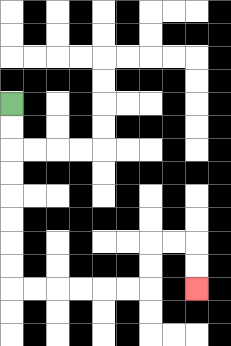{'start': '[0, 4]', 'end': '[8, 12]', 'path_directions': 'D,D,D,D,D,D,D,D,R,R,R,R,R,R,U,U,R,R,D,D', 'path_coordinates': '[[0, 4], [0, 5], [0, 6], [0, 7], [0, 8], [0, 9], [0, 10], [0, 11], [0, 12], [1, 12], [2, 12], [3, 12], [4, 12], [5, 12], [6, 12], [6, 11], [6, 10], [7, 10], [8, 10], [8, 11], [8, 12]]'}